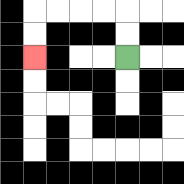{'start': '[5, 2]', 'end': '[1, 2]', 'path_directions': 'U,U,L,L,L,L,D,D', 'path_coordinates': '[[5, 2], [5, 1], [5, 0], [4, 0], [3, 0], [2, 0], [1, 0], [1, 1], [1, 2]]'}